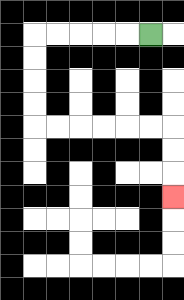{'start': '[6, 1]', 'end': '[7, 8]', 'path_directions': 'L,L,L,L,L,D,D,D,D,R,R,R,R,R,R,D,D,D', 'path_coordinates': '[[6, 1], [5, 1], [4, 1], [3, 1], [2, 1], [1, 1], [1, 2], [1, 3], [1, 4], [1, 5], [2, 5], [3, 5], [4, 5], [5, 5], [6, 5], [7, 5], [7, 6], [7, 7], [7, 8]]'}